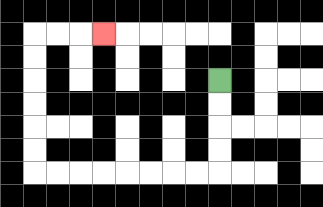{'start': '[9, 3]', 'end': '[4, 1]', 'path_directions': 'D,D,D,D,L,L,L,L,L,L,L,L,U,U,U,U,U,U,R,R,R', 'path_coordinates': '[[9, 3], [9, 4], [9, 5], [9, 6], [9, 7], [8, 7], [7, 7], [6, 7], [5, 7], [4, 7], [3, 7], [2, 7], [1, 7], [1, 6], [1, 5], [1, 4], [1, 3], [1, 2], [1, 1], [2, 1], [3, 1], [4, 1]]'}